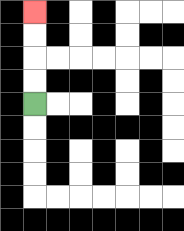{'start': '[1, 4]', 'end': '[1, 0]', 'path_directions': 'U,U,U,U', 'path_coordinates': '[[1, 4], [1, 3], [1, 2], [1, 1], [1, 0]]'}